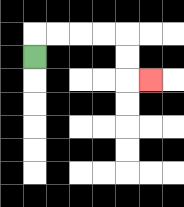{'start': '[1, 2]', 'end': '[6, 3]', 'path_directions': 'U,R,R,R,R,D,D,R', 'path_coordinates': '[[1, 2], [1, 1], [2, 1], [3, 1], [4, 1], [5, 1], [5, 2], [5, 3], [6, 3]]'}